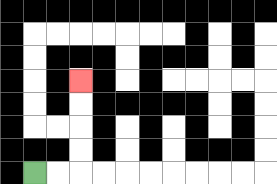{'start': '[1, 7]', 'end': '[3, 3]', 'path_directions': 'R,R,U,U,U,U', 'path_coordinates': '[[1, 7], [2, 7], [3, 7], [3, 6], [3, 5], [3, 4], [3, 3]]'}